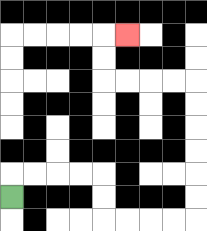{'start': '[0, 8]', 'end': '[5, 1]', 'path_directions': 'U,R,R,R,R,D,D,R,R,R,R,U,U,U,U,U,U,L,L,L,L,U,U,R', 'path_coordinates': '[[0, 8], [0, 7], [1, 7], [2, 7], [3, 7], [4, 7], [4, 8], [4, 9], [5, 9], [6, 9], [7, 9], [8, 9], [8, 8], [8, 7], [8, 6], [8, 5], [8, 4], [8, 3], [7, 3], [6, 3], [5, 3], [4, 3], [4, 2], [4, 1], [5, 1]]'}